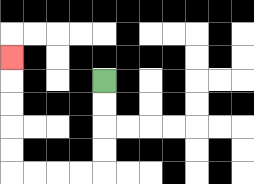{'start': '[4, 3]', 'end': '[0, 2]', 'path_directions': 'D,D,D,D,L,L,L,L,U,U,U,U,U', 'path_coordinates': '[[4, 3], [4, 4], [4, 5], [4, 6], [4, 7], [3, 7], [2, 7], [1, 7], [0, 7], [0, 6], [0, 5], [0, 4], [0, 3], [0, 2]]'}